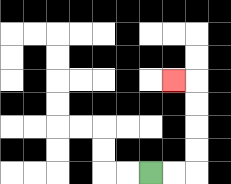{'start': '[6, 7]', 'end': '[7, 3]', 'path_directions': 'R,R,U,U,U,U,L', 'path_coordinates': '[[6, 7], [7, 7], [8, 7], [8, 6], [8, 5], [8, 4], [8, 3], [7, 3]]'}